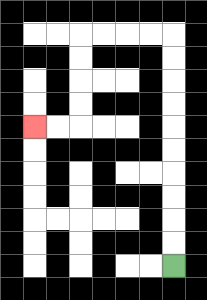{'start': '[7, 11]', 'end': '[1, 5]', 'path_directions': 'U,U,U,U,U,U,U,U,U,U,L,L,L,L,D,D,D,D,L,L', 'path_coordinates': '[[7, 11], [7, 10], [7, 9], [7, 8], [7, 7], [7, 6], [7, 5], [7, 4], [7, 3], [7, 2], [7, 1], [6, 1], [5, 1], [4, 1], [3, 1], [3, 2], [3, 3], [3, 4], [3, 5], [2, 5], [1, 5]]'}